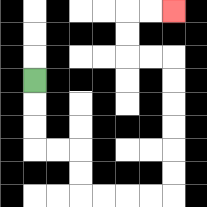{'start': '[1, 3]', 'end': '[7, 0]', 'path_directions': 'D,D,D,R,R,D,D,R,R,R,R,U,U,U,U,U,U,L,L,U,U,R,R', 'path_coordinates': '[[1, 3], [1, 4], [1, 5], [1, 6], [2, 6], [3, 6], [3, 7], [3, 8], [4, 8], [5, 8], [6, 8], [7, 8], [7, 7], [7, 6], [7, 5], [7, 4], [7, 3], [7, 2], [6, 2], [5, 2], [5, 1], [5, 0], [6, 0], [7, 0]]'}